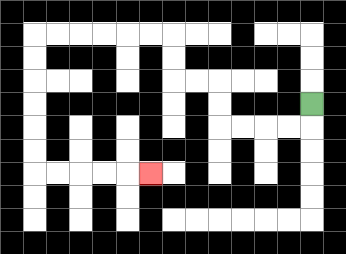{'start': '[13, 4]', 'end': '[6, 7]', 'path_directions': 'D,L,L,L,L,U,U,L,L,U,U,L,L,L,L,L,L,D,D,D,D,D,D,R,R,R,R,R', 'path_coordinates': '[[13, 4], [13, 5], [12, 5], [11, 5], [10, 5], [9, 5], [9, 4], [9, 3], [8, 3], [7, 3], [7, 2], [7, 1], [6, 1], [5, 1], [4, 1], [3, 1], [2, 1], [1, 1], [1, 2], [1, 3], [1, 4], [1, 5], [1, 6], [1, 7], [2, 7], [3, 7], [4, 7], [5, 7], [6, 7]]'}